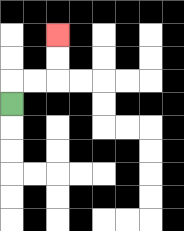{'start': '[0, 4]', 'end': '[2, 1]', 'path_directions': 'U,R,R,U,U', 'path_coordinates': '[[0, 4], [0, 3], [1, 3], [2, 3], [2, 2], [2, 1]]'}